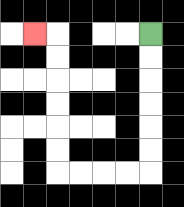{'start': '[6, 1]', 'end': '[1, 1]', 'path_directions': 'D,D,D,D,D,D,L,L,L,L,U,U,U,U,U,U,L', 'path_coordinates': '[[6, 1], [6, 2], [6, 3], [6, 4], [6, 5], [6, 6], [6, 7], [5, 7], [4, 7], [3, 7], [2, 7], [2, 6], [2, 5], [2, 4], [2, 3], [2, 2], [2, 1], [1, 1]]'}